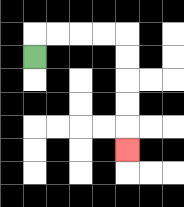{'start': '[1, 2]', 'end': '[5, 6]', 'path_directions': 'U,R,R,R,R,D,D,D,D,D', 'path_coordinates': '[[1, 2], [1, 1], [2, 1], [3, 1], [4, 1], [5, 1], [5, 2], [5, 3], [5, 4], [5, 5], [5, 6]]'}